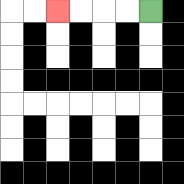{'start': '[6, 0]', 'end': '[2, 0]', 'path_directions': 'L,L,L,L', 'path_coordinates': '[[6, 0], [5, 0], [4, 0], [3, 0], [2, 0]]'}